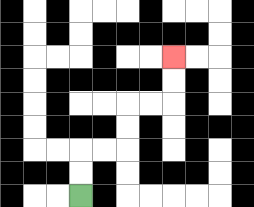{'start': '[3, 8]', 'end': '[7, 2]', 'path_directions': 'U,U,R,R,U,U,R,R,U,U', 'path_coordinates': '[[3, 8], [3, 7], [3, 6], [4, 6], [5, 6], [5, 5], [5, 4], [6, 4], [7, 4], [7, 3], [7, 2]]'}